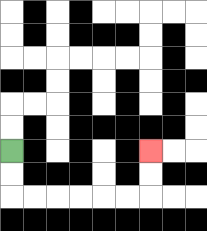{'start': '[0, 6]', 'end': '[6, 6]', 'path_directions': 'D,D,R,R,R,R,R,R,U,U', 'path_coordinates': '[[0, 6], [0, 7], [0, 8], [1, 8], [2, 8], [3, 8], [4, 8], [5, 8], [6, 8], [6, 7], [6, 6]]'}